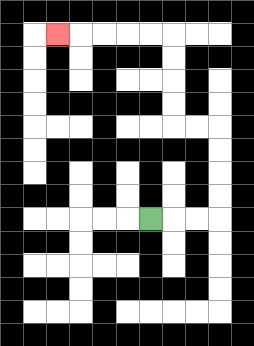{'start': '[6, 9]', 'end': '[2, 1]', 'path_directions': 'R,R,R,U,U,U,U,L,L,U,U,U,U,L,L,L,L,L', 'path_coordinates': '[[6, 9], [7, 9], [8, 9], [9, 9], [9, 8], [9, 7], [9, 6], [9, 5], [8, 5], [7, 5], [7, 4], [7, 3], [7, 2], [7, 1], [6, 1], [5, 1], [4, 1], [3, 1], [2, 1]]'}